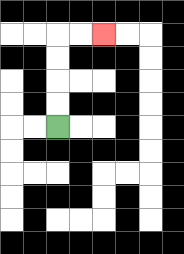{'start': '[2, 5]', 'end': '[4, 1]', 'path_directions': 'U,U,U,U,R,R', 'path_coordinates': '[[2, 5], [2, 4], [2, 3], [2, 2], [2, 1], [3, 1], [4, 1]]'}